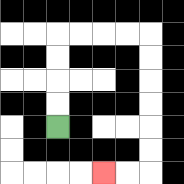{'start': '[2, 5]', 'end': '[4, 7]', 'path_directions': 'U,U,U,U,R,R,R,R,D,D,D,D,D,D,L,L', 'path_coordinates': '[[2, 5], [2, 4], [2, 3], [2, 2], [2, 1], [3, 1], [4, 1], [5, 1], [6, 1], [6, 2], [6, 3], [6, 4], [6, 5], [6, 6], [6, 7], [5, 7], [4, 7]]'}